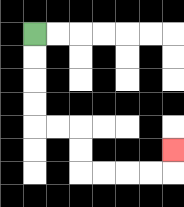{'start': '[1, 1]', 'end': '[7, 6]', 'path_directions': 'D,D,D,D,R,R,D,D,R,R,R,R,U', 'path_coordinates': '[[1, 1], [1, 2], [1, 3], [1, 4], [1, 5], [2, 5], [3, 5], [3, 6], [3, 7], [4, 7], [5, 7], [6, 7], [7, 7], [7, 6]]'}